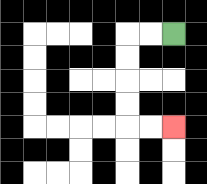{'start': '[7, 1]', 'end': '[7, 5]', 'path_directions': 'L,L,D,D,D,D,R,R', 'path_coordinates': '[[7, 1], [6, 1], [5, 1], [5, 2], [5, 3], [5, 4], [5, 5], [6, 5], [7, 5]]'}